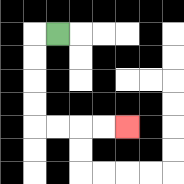{'start': '[2, 1]', 'end': '[5, 5]', 'path_directions': 'L,D,D,D,D,R,R,R,R', 'path_coordinates': '[[2, 1], [1, 1], [1, 2], [1, 3], [1, 4], [1, 5], [2, 5], [3, 5], [4, 5], [5, 5]]'}